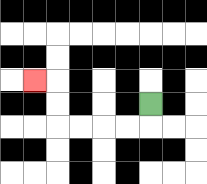{'start': '[6, 4]', 'end': '[1, 3]', 'path_directions': 'D,L,L,L,L,U,U,L', 'path_coordinates': '[[6, 4], [6, 5], [5, 5], [4, 5], [3, 5], [2, 5], [2, 4], [2, 3], [1, 3]]'}